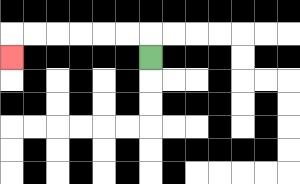{'start': '[6, 2]', 'end': '[0, 2]', 'path_directions': 'U,L,L,L,L,L,L,D', 'path_coordinates': '[[6, 2], [6, 1], [5, 1], [4, 1], [3, 1], [2, 1], [1, 1], [0, 1], [0, 2]]'}